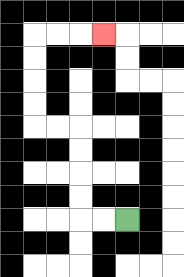{'start': '[5, 9]', 'end': '[4, 1]', 'path_directions': 'L,L,U,U,U,U,L,L,U,U,U,U,R,R,R', 'path_coordinates': '[[5, 9], [4, 9], [3, 9], [3, 8], [3, 7], [3, 6], [3, 5], [2, 5], [1, 5], [1, 4], [1, 3], [1, 2], [1, 1], [2, 1], [3, 1], [4, 1]]'}